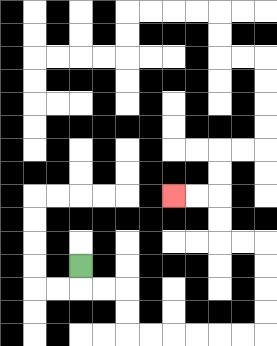{'start': '[3, 11]', 'end': '[7, 8]', 'path_directions': 'D,R,R,D,D,R,R,R,R,R,R,U,U,U,U,L,L,U,U,L,L', 'path_coordinates': '[[3, 11], [3, 12], [4, 12], [5, 12], [5, 13], [5, 14], [6, 14], [7, 14], [8, 14], [9, 14], [10, 14], [11, 14], [11, 13], [11, 12], [11, 11], [11, 10], [10, 10], [9, 10], [9, 9], [9, 8], [8, 8], [7, 8]]'}